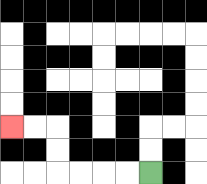{'start': '[6, 7]', 'end': '[0, 5]', 'path_directions': 'L,L,L,L,U,U,L,L', 'path_coordinates': '[[6, 7], [5, 7], [4, 7], [3, 7], [2, 7], [2, 6], [2, 5], [1, 5], [0, 5]]'}